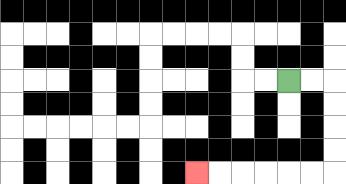{'start': '[12, 3]', 'end': '[8, 7]', 'path_directions': 'R,R,D,D,D,D,L,L,L,L,L,L', 'path_coordinates': '[[12, 3], [13, 3], [14, 3], [14, 4], [14, 5], [14, 6], [14, 7], [13, 7], [12, 7], [11, 7], [10, 7], [9, 7], [8, 7]]'}